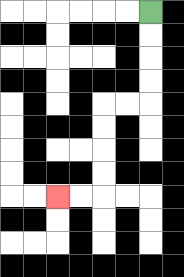{'start': '[6, 0]', 'end': '[2, 8]', 'path_directions': 'D,D,D,D,L,L,D,D,D,D,L,L', 'path_coordinates': '[[6, 0], [6, 1], [6, 2], [6, 3], [6, 4], [5, 4], [4, 4], [4, 5], [4, 6], [4, 7], [4, 8], [3, 8], [2, 8]]'}